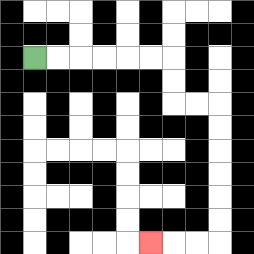{'start': '[1, 2]', 'end': '[6, 10]', 'path_directions': 'R,R,R,R,R,R,D,D,R,R,D,D,D,D,D,D,L,L,L', 'path_coordinates': '[[1, 2], [2, 2], [3, 2], [4, 2], [5, 2], [6, 2], [7, 2], [7, 3], [7, 4], [8, 4], [9, 4], [9, 5], [9, 6], [9, 7], [9, 8], [9, 9], [9, 10], [8, 10], [7, 10], [6, 10]]'}